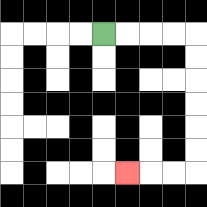{'start': '[4, 1]', 'end': '[5, 7]', 'path_directions': 'R,R,R,R,D,D,D,D,D,D,L,L,L', 'path_coordinates': '[[4, 1], [5, 1], [6, 1], [7, 1], [8, 1], [8, 2], [8, 3], [8, 4], [8, 5], [8, 6], [8, 7], [7, 7], [6, 7], [5, 7]]'}